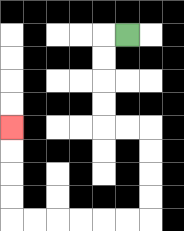{'start': '[5, 1]', 'end': '[0, 5]', 'path_directions': 'L,D,D,D,D,R,R,D,D,D,D,L,L,L,L,L,L,U,U,U,U', 'path_coordinates': '[[5, 1], [4, 1], [4, 2], [4, 3], [4, 4], [4, 5], [5, 5], [6, 5], [6, 6], [6, 7], [6, 8], [6, 9], [5, 9], [4, 9], [3, 9], [2, 9], [1, 9], [0, 9], [0, 8], [0, 7], [0, 6], [0, 5]]'}